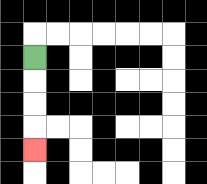{'start': '[1, 2]', 'end': '[1, 6]', 'path_directions': 'D,D,D,D', 'path_coordinates': '[[1, 2], [1, 3], [1, 4], [1, 5], [1, 6]]'}